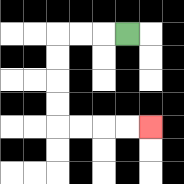{'start': '[5, 1]', 'end': '[6, 5]', 'path_directions': 'L,L,L,D,D,D,D,R,R,R,R', 'path_coordinates': '[[5, 1], [4, 1], [3, 1], [2, 1], [2, 2], [2, 3], [2, 4], [2, 5], [3, 5], [4, 5], [5, 5], [6, 5]]'}